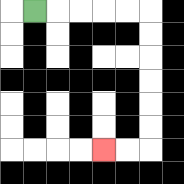{'start': '[1, 0]', 'end': '[4, 6]', 'path_directions': 'R,R,R,R,R,D,D,D,D,D,D,L,L', 'path_coordinates': '[[1, 0], [2, 0], [3, 0], [4, 0], [5, 0], [6, 0], [6, 1], [6, 2], [6, 3], [6, 4], [6, 5], [6, 6], [5, 6], [4, 6]]'}